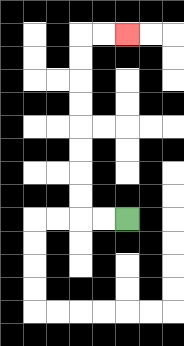{'start': '[5, 9]', 'end': '[5, 1]', 'path_directions': 'L,L,U,U,U,U,U,U,U,U,R,R', 'path_coordinates': '[[5, 9], [4, 9], [3, 9], [3, 8], [3, 7], [3, 6], [3, 5], [3, 4], [3, 3], [3, 2], [3, 1], [4, 1], [5, 1]]'}